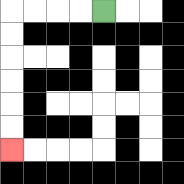{'start': '[4, 0]', 'end': '[0, 6]', 'path_directions': 'L,L,L,L,D,D,D,D,D,D', 'path_coordinates': '[[4, 0], [3, 0], [2, 0], [1, 0], [0, 0], [0, 1], [0, 2], [0, 3], [0, 4], [0, 5], [0, 6]]'}